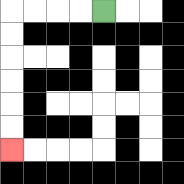{'start': '[4, 0]', 'end': '[0, 6]', 'path_directions': 'L,L,L,L,D,D,D,D,D,D', 'path_coordinates': '[[4, 0], [3, 0], [2, 0], [1, 0], [0, 0], [0, 1], [0, 2], [0, 3], [0, 4], [0, 5], [0, 6]]'}